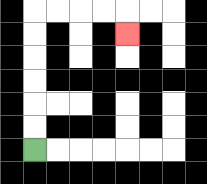{'start': '[1, 6]', 'end': '[5, 1]', 'path_directions': 'U,U,U,U,U,U,R,R,R,R,D', 'path_coordinates': '[[1, 6], [1, 5], [1, 4], [1, 3], [1, 2], [1, 1], [1, 0], [2, 0], [3, 0], [4, 0], [5, 0], [5, 1]]'}